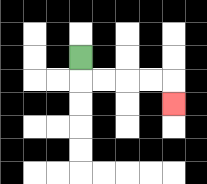{'start': '[3, 2]', 'end': '[7, 4]', 'path_directions': 'D,R,R,R,R,D', 'path_coordinates': '[[3, 2], [3, 3], [4, 3], [5, 3], [6, 3], [7, 3], [7, 4]]'}